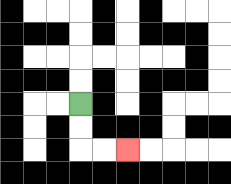{'start': '[3, 4]', 'end': '[5, 6]', 'path_directions': 'D,D,R,R', 'path_coordinates': '[[3, 4], [3, 5], [3, 6], [4, 6], [5, 6]]'}